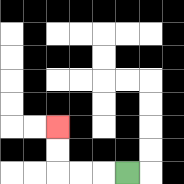{'start': '[5, 7]', 'end': '[2, 5]', 'path_directions': 'L,L,L,U,U', 'path_coordinates': '[[5, 7], [4, 7], [3, 7], [2, 7], [2, 6], [2, 5]]'}